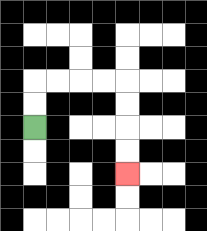{'start': '[1, 5]', 'end': '[5, 7]', 'path_directions': 'U,U,R,R,R,R,D,D,D,D', 'path_coordinates': '[[1, 5], [1, 4], [1, 3], [2, 3], [3, 3], [4, 3], [5, 3], [5, 4], [5, 5], [5, 6], [5, 7]]'}